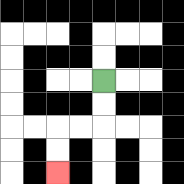{'start': '[4, 3]', 'end': '[2, 7]', 'path_directions': 'D,D,L,L,D,D', 'path_coordinates': '[[4, 3], [4, 4], [4, 5], [3, 5], [2, 5], [2, 6], [2, 7]]'}